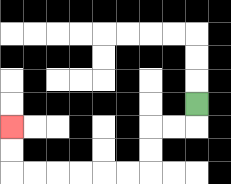{'start': '[8, 4]', 'end': '[0, 5]', 'path_directions': 'D,L,L,D,D,L,L,L,L,L,L,U,U', 'path_coordinates': '[[8, 4], [8, 5], [7, 5], [6, 5], [6, 6], [6, 7], [5, 7], [4, 7], [3, 7], [2, 7], [1, 7], [0, 7], [0, 6], [0, 5]]'}